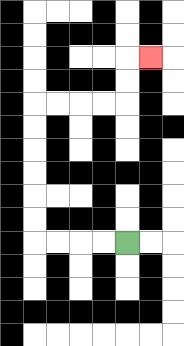{'start': '[5, 10]', 'end': '[6, 2]', 'path_directions': 'L,L,L,L,U,U,U,U,U,U,R,R,R,R,U,U,R', 'path_coordinates': '[[5, 10], [4, 10], [3, 10], [2, 10], [1, 10], [1, 9], [1, 8], [1, 7], [1, 6], [1, 5], [1, 4], [2, 4], [3, 4], [4, 4], [5, 4], [5, 3], [5, 2], [6, 2]]'}